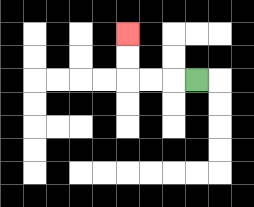{'start': '[8, 3]', 'end': '[5, 1]', 'path_directions': 'L,L,L,U,U', 'path_coordinates': '[[8, 3], [7, 3], [6, 3], [5, 3], [5, 2], [5, 1]]'}